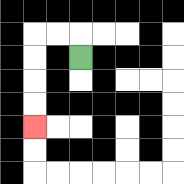{'start': '[3, 2]', 'end': '[1, 5]', 'path_directions': 'U,L,L,D,D,D,D', 'path_coordinates': '[[3, 2], [3, 1], [2, 1], [1, 1], [1, 2], [1, 3], [1, 4], [1, 5]]'}